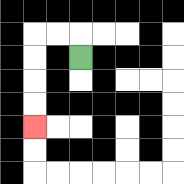{'start': '[3, 2]', 'end': '[1, 5]', 'path_directions': 'U,L,L,D,D,D,D', 'path_coordinates': '[[3, 2], [3, 1], [2, 1], [1, 1], [1, 2], [1, 3], [1, 4], [1, 5]]'}